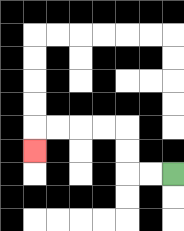{'start': '[7, 7]', 'end': '[1, 6]', 'path_directions': 'L,L,U,U,L,L,L,L,D', 'path_coordinates': '[[7, 7], [6, 7], [5, 7], [5, 6], [5, 5], [4, 5], [3, 5], [2, 5], [1, 5], [1, 6]]'}